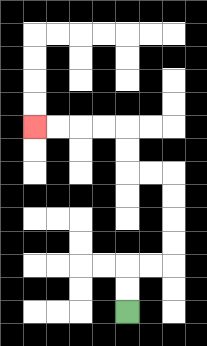{'start': '[5, 13]', 'end': '[1, 5]', 'path_directions': 'U,U,R,R,U,U,U,U,L,L,U,U,L,L,L,L', 'path_coordinates': '[[5, 13], [5, 12], [5, 11], [6, 11], [7, 11], [7, 10], [7, 9], [7, 8], [7, 7], [6, 7], [5, 7], [5, 6], [5, 5], [4, 5], [3, 5], [2, 5], [1, 5]]'}